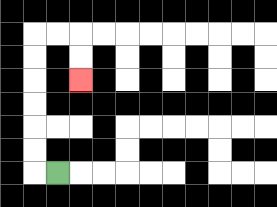{'start': '[2, 7]', 'end': '[3, 3]', 'path_directions': 'L,U,U,U,U,U,U,R,R,D,D', 'path_coordinates': '[[2, 7], [1, 7], [1, 6], [1, 5], [1, 4], [1, 3], [1, 2], [1, 1], [2, 1], [3, 1], [3, 2], [3, 3]]'}